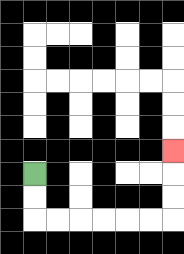{'start': '[1, 7]', 'end': '[7, 6]', 'path_directions': 'D,D,R,R,R,R,R,R,U,U,U', 'path_coordinates': '[[1, 7], [1, 8], [1, 9], [2, 9], [3, 9], [4, 9], [5, 9], [6, 9], [7, 9], [7, 8], [7, 7], [7, 6]]'}